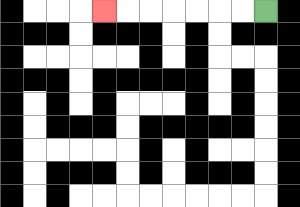{'start': '[11, 0]', 'end': '[4, 0]', 'path_directions': 'L,L,L,L,L,L,L', 'path_coordinates': '[[11, 0], [10, 0], [9, 0], [8, 0], [7, 0], [6, 0], [5, 0], [4, 0]]'}